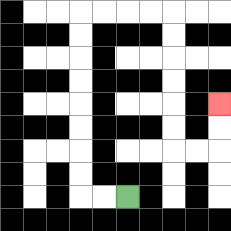{'start': '[5, 8]', 'end': '[9, 4]', 'path_directions': 'L,L,U,U,U,U,U,U,U,U,R,R,R,R,D,D,D,D,D,D,R,R,U,U', 'path_coordinates': '[[5, 8], [4, 8], [3, 8], [3, 7], [3, 6], [3, 5], [3, 4], [3, 3], [3, 2], [3, 1], [3, 0], [4, 0], [5, 0], [6, 0], [7, 0], [7, 1], [7, 2], [7, 3], [7, 4], [7, 5], [7, 6], [8, 6], [9, 6], [9, 5], [9, 4]]'}